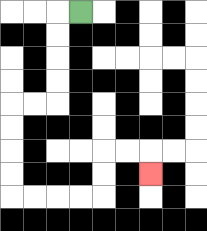{'start': '[3, 0]', 'end': '[6, 7]', 'path_directions': 'L,D,D,D,D,L,L,D,D,D,D,R,R,R,R,U,U,R,R,D', 'path_coordinates': '[[3, 0], [2, 0], [2, 1], [2, 2], [2, 3], [2, 4], [1, 4], [0, 4], [0, 5], [0, 6], [0, 7], [0, 8], [1, 8], [2, 8], [3, 8], [4, 8], [4, 7], [4, 6], [5, 6], [6, 6], [6, 7]]'}